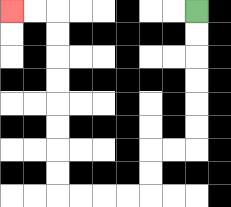{'start': '[8, 0]', 'end': '[0, 0]', 'path_directions': 'D,D,D,D,D,D,L,L,D,D,L,L,L,L,U,U,U,U,U,U,U,U,L,L', 'path_coordinates': '[[8, 0], [8, 1], [8, 2], [8, 3], [8, 4], [8, 5], [8, 6], [7, 6], [6, 6], [6, 7], [6, 8], [5, 8], [4, 8], [3, 8], [2, 8], [2, 7], [2, 6], [2, 5], [2, 4], [2, 3], [2, 2], [2, 1], [2, 0], [1, 0], [0, 0]]'}